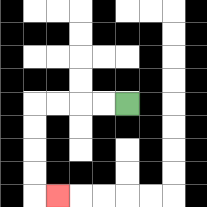{'start': '[5, 4]', 'end': '[2, 8]', 'path_directions': 'L,L,L,L,D,D,D,D,R', 'path_coordinates': '[[5, 4], [4, 4], [3, 4], [2, 4], [1, 4], [1, 5], [1, 6], [1, 7], [1, 8], [2, 8]]'}